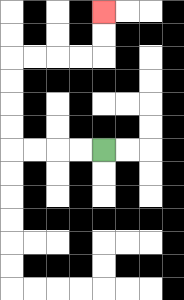{'start': '[4, 6]', 'end': '[4, 0]', 'path_directions': 'L,L,L,L,U,U,U,U,R,R,R,R,U,U', 'path_coordinates': '[[4, 6], [3, 6], [2, 6], [1, 6], [0, 6], [0, 5], [0, 4], [0, 3], [0, 2], [1, 2], [2, 2], [3, 2], [4, 2], [4, 1], [4, 0]]'}